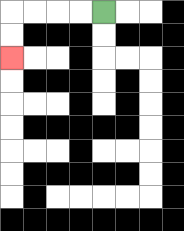{'start': '[4, 0]', 'end': '[0, 2]', 'path_directions': 'L,L,L,L,D,D', 'path_coordinates': '[[4, 0], [3, 0], [2, 0], [1, 0], [0, 0], [0, 1], [0, 2]]'}